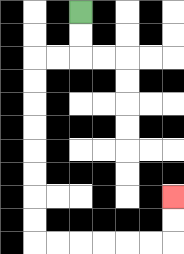{'start': '[3, 0]', 'end': '[7, 8]', 'path_directions': 'D,D,L,L,D,D,D,D,D,D,D,D,R,R,R,R,R,R,U,U', 'path_coordinates': '[[3, 0], [3, 1], [3, 2], [2, 2], [1, 2], [1, 3], [1, 4], [1, 5], [1, 6], [1, 7], [1, 8], [1, 9], [1, 10], [2, 10], [3, 10], [4, 10], [5, 10], [6, 10], [7, 10], [7, 9], [7, 8]]'}